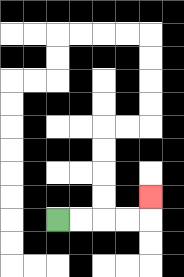{'start': '[2, 9]', 'end': '[6, 8]', 'path_directions': 'R,R,R,R,U', 'path_coordinates': '[[2, 9], [3, 9], [4, 9], [5, 9], [6, 9], [6, 8]]'}